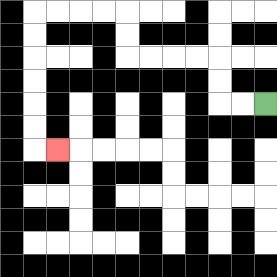{'start': '[11, 4]', 'end': '[2, 6]', 'path_directions': 'L,L,U,U,L,L,L,L,U,U,L,L,L,L,D,D,D,D,D,D,R', 'path_coordinates': '[[11, 4], [10, 4], [9, 4], [9, 3], [9, 2], [8, 2], [7, 2], [6, 2], [5, 2], [5, 1], [5, 0], [4, 0], [3, 0], [2, 0], [1, 0], [1, 1], [1, 2], [1, 3], [1, 4], [1, 5], [1, 6], [2, 6]]'}